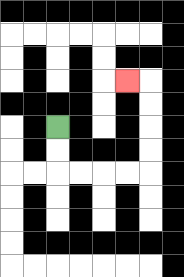{'start': '[2, 5]', 'end': '[5, 3]', 'path_directions': 'D,D,R,R,R,R,U,U,U,U,L', 'path_coordinates': '[[2, 5], [2, 6], [2, 7], [3, 7], [4, 7], [5, 7], [6, 7], [6, 6], [6, 5], [6, 4], [6, 3], [5, 3]]'}